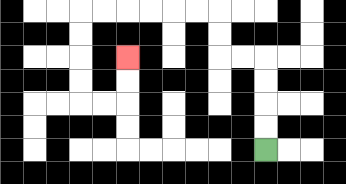{'start': '[11, 6]', 'end': '[5, 2]', 'path_directions': 'U,U,U,U,L,L,U,U,L,L,L,L,L,L,D,D,D,D,R,R,U,U', 'path_coordinates': '[[11, 6], [11, 5], [11, 4], [11, 3], [11, 2], [10, 2], [9, 2], [9, 1], [9, 0], [8, 0], [7, 0], [6, 0], [5, 0], [4, 0], [3, 0], [3, 1], [3, 2], [3, 3], [3, 4], [4, 4], [5, 4], [5, 3], [5, 2]]'}